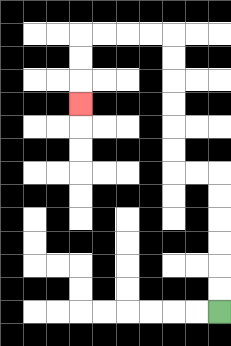{'start': '[9, 13]', 'end': '[3, 4]', 'path_directions': 'U,U,U,U,U,U,L,L,U,U,U,U,U,U,L,L,L,L,D,D,D', 'path_coordinates': '[[9, 13], [9, 12], [9, 11], [9, 10], [9, 9], [9, 8], [9, 7], [8, 7], [7, 7], [7, 6], [7, 5], [7, 4], [7, 3], [7, 2], [7, 1], [6, 1], [5, 1], [4, 1], [3, 1], [3, 2], [3, 3], [3, 4]]'}